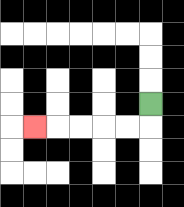{'start': '[6, 4]', 'end': '[1, 5]', 'path_directions': 'D,L,L,L,L,L', 'path_coordinates': '[[6, 4], [6, 5], [5, 5], [4, 5], [3, 5], [2, 5], [1, 5]]'}